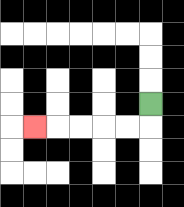{'start': '[6, 4]', 'end': '[1, 5]', 'path_directions': 'D,L,L,L,L,L', 'path_coordinates': '[[6, 4], [6, 5], [5, 5], [4, 5], [3, 5], [2, 5], [1, 5]]'}